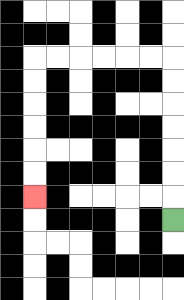{'start': '[7, 9]', 'end': '[1, 8]', 'path_directions': 'U,U,U,U,U,U,U,L,L,L,L,L,L,D,D,D,D,D,D', 'path_coordinates': '[[7, 9], [7, 8], [7, 7], [7, 6], [7, 5], [7, 4], [7, 3], [7, 2], [6, 2], [5, 2], [4, 2], [3, 2], [2, 2], [1, 2], [1, 3], [1, 4], [1, 5], [1, 6], [1, 7], [1, 8]]'}